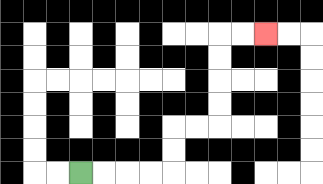{'start': '[3, 7]', 'end': '[11, 1]', 'path_directions': 'R,R,R,R,U,U,R,R,U,U,U,U,R,R', 'path_coordinates': '[[3, 7], [4, 7], [5, 7], [6, 7], [7, 7], [7, 6], [7, 5], [8, 5], [9, 5], [9, 4], [9, 3], [9, 2], [9, 1], [10, 1], [11, 1]]'}